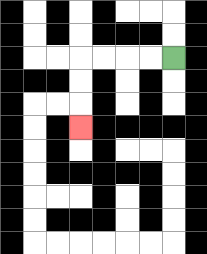{'start': '[7, 2]', 'end': '[3, 5]', 'path_directions': 'L,L,L,L,D,D,D', 'path_coordinates': '[[7, 2], [6, 2], [5, 2], [4, 2], [3, 2], [3, 3], [3, 4], [3, 5]]'}